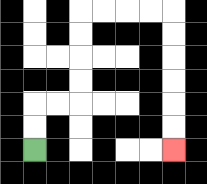{'start': '[1, 6]', 'end': '[7, 6]', 'path_directions': 'U,U,R,R,U,U,U,U,R,R,R,R,D,D,D,D,D,D', 'path_coordinates': '[[1, 6], [1, 5], [1, 4], [2, 4], [3, 4], [3, 3], [3, 2], [3, 1], [3, 0], [4, 0], [5, 0], [6, 0], [7, 0], [7, 1], [7, 2], [7, 3], [7, 4], [7, 5], [7, 6]]'}